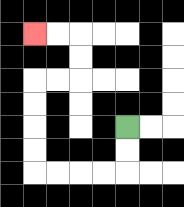{'start': '[5, 5]', 'end': '[1, 1]', 'path_directions': 'D,D,L,L,L,L,U,U,U,U,R,R,U,U,L,L', 'path_coordinates': '[[5, 5], [5, 6], [5, 7], [4, 7], [3, 7], [2, 7], [1, 7], [1, 6], [1, 5], [1, 4], [1, 3], [2, 3], [3, 3], [3, 2], [3, 1], [2, 1], [1, 1]]'}